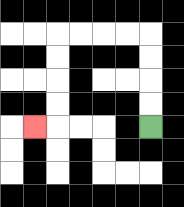{'start': '[6, 5]', 'end': '[1, 5]', 'path_directions': 'U,U,U,U,L,L,L,L,D,D,D,D,L', 'path_coordinates': '[[6, 5], [6, 4], [6, 3], [6, 2], [6, 1], [5, 1], [4, 1], [3, 1], [2, 1], [2, 2], [2, 3], [2, 4], [2, 5], [1, 5]]'}